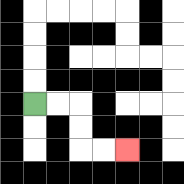{'start': '[1, 4]', 'end': '[5, 6]', 'path_directions': 'R,R,D,D,R,R', 'path_coordinates': '[[1, 4], [2, 4], [3, 4], [3, 5], [3, 6], [4, 6], [5, 6]]'}